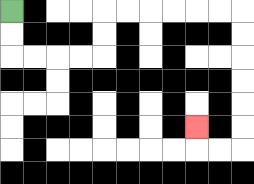{'start': '[0, 0]', 'end': '[8, 5]', 'path_directions': 'D,D,R,R,R,R,U,U,R,R,R,R,R,R,D,D,D,D,D,D,L,L,U', 'path_coordinates': '[[0, 0], [0, 1], [0, 2], [1, 2], [2, 2], [3, 2], [4, 2], [4, 1], [4, 0], [5, 0], [6, 0], [7, 0], [8, 0], [9, 0], [10, 0], [10, 1], [10, 2], [10, 3], [10, 4], [10, 5], [10, 6], [9, 6], [8, 6], [8, 5]]'}